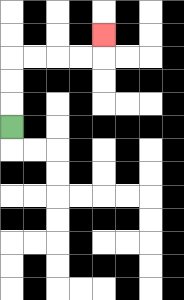{'start': '[0, 5]', 'end': '[4, 1]', 'path_directions': 'U,U,U,R,R,R,R,U', 'path_coordinates': '[[0, 5], [0, 4], [0, 3], [0, 2], [1, 2], [2, 2], [3, 2], [4, 2], [4, 1]]'}